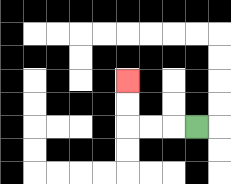{'start': '[8, 5]', 'end': '[5, 3]', 'path_directions': 'L,L,L,U,U', 'path_coordinates': '[[8, 5], [7, 5], [6, 5], [5, 5], [5, 4], [5, 3]]'}